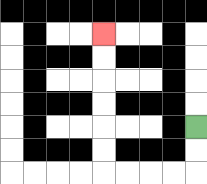{'start': '[8, 5]', 'end': '[4, 1]', 'path_directions': 'D,D,L,L,L,L,U,U,U,U,U,U', 'path_coordinates': '[[8, 5], [8, 6], [8, 7], [7, 7], [6, 7], [5, 7], [4, 7], [4, 6], [4, 5], [4, 4], [4, 3], [4, 2], [4, 1]]'}